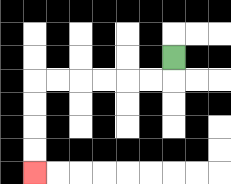{'start': '[7, 2]', 'end': '[1, 7]', 'path_directions': 'D,L,L,L,L,L,L,D,D,D,D', 'path_coordinates': '[[7, 2], [7, 3], [6, 3], [5, 3], [4, 3], [3, 3], [2, 3], [1, 3], [1, 4], [1, 5], [1, 6], [1, 7]]'}